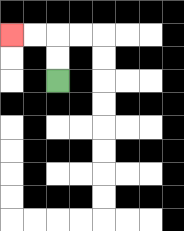{'start': '[2, 3]', 'end': '[0, 1]', 'path_directions': 'U,U,L,L', 'path_coordinates': '[[2, 3], [2, 2], [2, 1], [1, 1], [0, 1]]'}